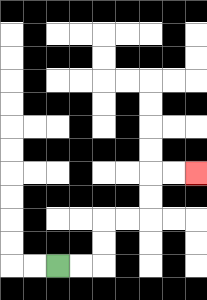{'start': '[2, 11]', 'end': '[8, 7]', 'path_directions': 'R,R,U,U,R,R,U,U,R,R', 'path_coordinates': '[[2, 11], [3, 11], [4, 11], [4, 10], [4, 9], [5, 9], [6, 9], [6, 8], [6, 7], [7, 7], [8, 7]]'}